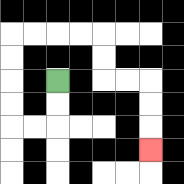{'start': '[2, 3]', 'end': '[6, 6]', 'path_directions': 'D,D,L,L,U,U,U,U,R,R,R,R,D,D,R,R,D,D,D', 'path_coordinates': '[[2, 3], [2, 4], [2, 5], [1, 5], [0, 5], [0, 4], [0, 3], [0, 2], [0, 1], [1, 1], [2, 1], [3, 1], [4, 1], [4, 2], [4, 3], [5, 3], [6, 3], [6, 4], [6, 5], [6, 6]]'}